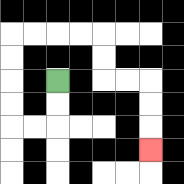{'start': '[2, 3]', 'end': '[6, 6]', 'path_directions': 'D,D,L,L,U,U,U,U,R,R,R,R,D,D,R,R,D,D,D', 'path_coordinates': '[[2, 3], [2, 4], [2, 5], [1, 5], [0, 5], [0, 4], [0, 3], [0, 2], [0, 1], [1, 1], [2, 1], [3, 1], [4, 1], [4, 2], [4, 3], [5, 3], [6, 3], [6, 4], [6, 5], [6, 6]]'}